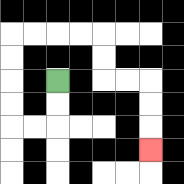{'start': '[2, 3]', 'end': '[6, 6]', 'path_directions': 'D,D,L,L,U,U,U,U,R,R,R,R,D,D,R,R,D,D,D', 'path_coordinates': '[[2, 3], [2, 4], [2, 5], [1, 5], [0, 5], [0, 4], [0, 3], [0, 2], [0, 1], [1, 1], [2, 1], [3, 1], [4, 1], [4, 2], [4, 3], [5, 3], [6, 3], [6, 4], [6, 5], [6, 6]]'}